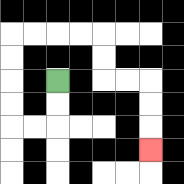{'start': '[2, 3]', 'end': '[6, 6]', 'path_directions': 'D,D,L,L,U,U,U,U,R,R,R,R,D,D,R,R,D,D,D', 'path_coordinates': '[[2, 3], [2, 4], [2, 5], [1, 5], [0, 5], [0, 4], [0, 3], [0, 2], [0, 1], [1, 1], [2, 1], [3, 1], [4, 1], [4, 2], [4, 3], [5, 3], [6, 3], [6, 4], [6, 5], [6, 6]]'}